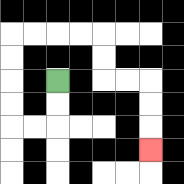{'start': '[2, 3]', 'end': '[6, 6]', 'path_directions': 'D,D,L,L,U,U,U,U,R,R,R,R,D,D,R,R,D,D,D', 'path_coordinates': '[[2, 3], [2, 4], [2, 5], [1, 5], [0, 5], [0, 4], [0, 3], [0, 2], [0, 1], [1, 1], [2, 1], [3, 1], [4, 1], [4, 2], [4, 3], [5, 3], [6, 3], [6, 4], [6, 5], [6, 6]]'}